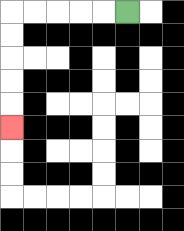{'start': '[5, 0]', 'end': '[0, 5]', 'path_directions': 'L,L,L,L,L,D,D,D,D,D', 'path_coordinates': '[[5, 0], [4, 0], [3, 0], [2, 0], [1, 0], [0, 0], [0, 1], [0, 2], [0, 3], [0, 4], [0, 5]]'}